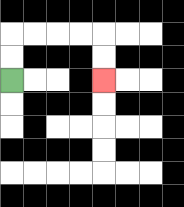{'start': '[0, 3]', 'end': '[4, 3]', 'path_directions': 'U,U,R,R,R,R,D,D', 'path_coordinates': '[[0, 3], [0, 2], [0, 1], [1, 1], [2, 1], [3, 1], [4, 1], [4, 2], [4, 3]]'}